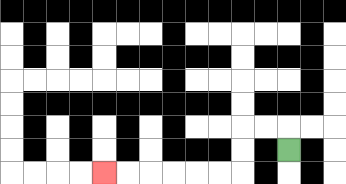{'start': '[12, 6]', 'end': '[4, 7]', 'path_directions': 'U,L,L,D,D,L,L,L,L,L,L', 'path_coordinates': '[[12, 6], [12, 5], [11, 5], [10, 5], [10, 6], [10, 7], [9, 7], [8, 7], [7, 7], [6, 7], [5, 7], [4, 7]]'}